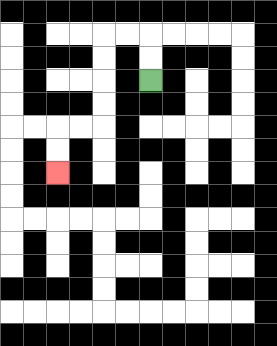{'start': '[6, 3]', 'end': '[2, 7]', 'path_directions': 'U,U,L,L,D,D,D,D,L,L,D,D', 'path_coordinates': '[[6, 3], [6, 2], [6, 1], [5, 1], [4, 1], [4, 2], [4, 3], [4, 4], [4, 5], [3, 5], [2, 5], [2, 6], [2, 7]]'}